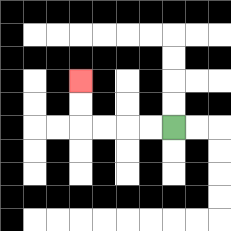{'start': '[7, 5]', 'end': '[3, 3]', 'path_directions': 'L,L,L,L,U,U', 'path_coordinates': '[[7, 5], [6, 5], [5, 5], [4, 5], [3, 5], [3, 4], [3, 3]]'}